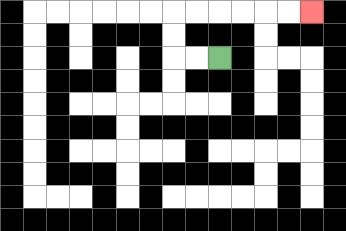{'start': '[9, 2]', 'end': '[13, 0]', 'path_directions': 'L,L,U,U,R,R,R,R,R,R', 'path_coordinates': '[[9, 2], [8, 2], [7, 2], [7, 1], [7, 0], [8, 0], [9, 0], [10, 0], [11, 0], [12, 0], [13, 0]]'}